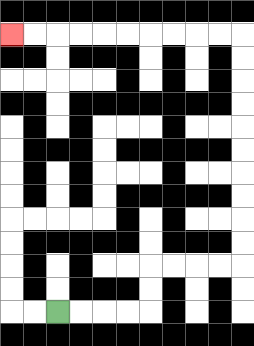{'start': '[2, 13]', 'end': '[0, 1]', 'path_directions': 'R,R,R,R,U,U,R,R,R,R,U,U,U,U,U,U,U,U,U,U,L,L,L,L,L,L,L,L,L,L', 'path_coordinates': '[[2, 13], [3, 13], [4, 13], [5, 13], [6, 13], [6, 12], [6, 11], [7, 11], [8, 11], [9, 11], [10, 11], [10, 10], [10, 9], [10, 8], [10, 7], [10, 6], [10, 5], [10, 4], [10, 3], [10, 2], [10, 1], [9, 1], [8, 1], [7, 1], [6, 1], [5, 1], [4, 1], [3, 1], [2, 1], [1, 1], [0, 1]]'}